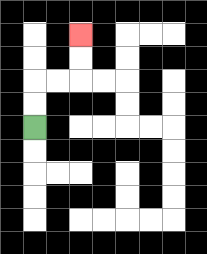{'start': '[1, 5]', 'end': '[3, 1]', 'path_directions': 'U,U,R,R,U,U', 'path_coordinates': '[[1, 5], [1, 4], [1, 3], [2, 3], [3, 3], [3, 2], [3, 1]]'}